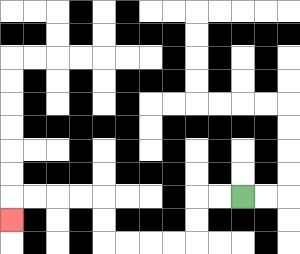{'start': '[10, 8]', 'end': '[0, 9]', 'path_directions': 'L,L,D,D,L,L,L,L,U,U,L,L,L,L,D', 'path_coordinates': '[[10, 8], [9, 8], [8, 8], [8, 9], [8, 10], [7, 10], [6, 10], [5, 10], [4, 10], [4, 9], [4, 8], [3, 8], [2, 8], [1, 8], [0, 8], [0, 9]]'}